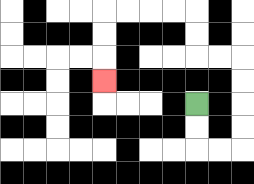{'start': '[8, 4]', 'end': '[4, 3]', 'path_directions': 'D,D,R,R,U,U,U,U,L,L,U,U,L,L,L,L,D,D,D', 'path_coordinates': '[[8, 4], [8, 5], [8, 6], [9, 6], [10, 6], [10, 5], [10, 4], [10, 3], [10, 2], [9, 2], [8, 2], [8, 1], [8, 0], [7, 0], [6, 0], [5, 0], [4, 0], [4, 1], [4, 2], [4, 3]]'}